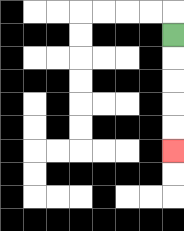{'start': '[7, 1]', 'end': '[7, 6]', 'path_directions': 'D,D,D,D,D', 'path_coordinates': '[[7, 1], [7, 2], [7, 3], [7, 4], [7, 5], [7, 6]]'}